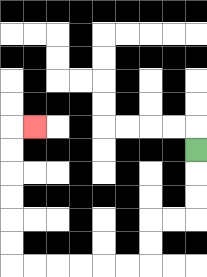{'start': '[8, 6]', 'end': '[1, 5]', 'path_directions': 'D,D,D,L,L,D,D,L,L,L,L,L,L,U,U,U,U,U,U,R', 'path_coordinates': '[[8, 6], [8, 7], [8, 8], [8, 9], [7, 9], [6, 9], [6, 10], [6, 11], [5, 11], [4, 11], [3, 11], [2, 11], [1, 11], [0, 11], [0, 10], [0, 9], [0, 8], [0, 7], [0, 6], [0, 5], [1, 5]]'}